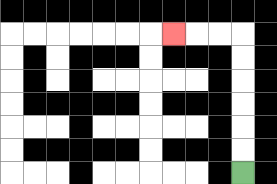{'start': '[10, 7]', 'end': '[7, 1]', 'path_directions': 'U,U,U,U,U,U,L,L,L', 'path_coordinates': '[[10, 7], [10, 6], [10, 5], [10, 4], [10, 3], [10, 2], [10, 1], [9, 1], [8, 1], [7, 1]]'}